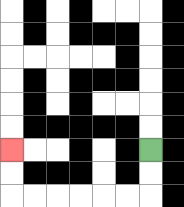{'start': '[6, 6]', 'end': '[0, 6]', 'path_directions': 'D,D,L,L,L,L,L,L,U,U', 'path_coordinates': '[[6, 6], [6, 7], [6, 8], [5, 8], [4, 8], [3, 8], [2, 8], [1, 8], [0, 8], [0, 7], [0, 6]]'}